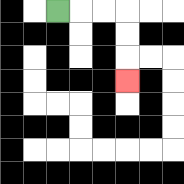{'start': '[2, 0]', 'end': '[5, 3]', 'path_directions': 'R,R,R,D,D,D', 'path_coordinates': '[[2, 0], [3, 0], [4, 0], [5, 0], [5, 1], [5, 2], [5, 3]]'}